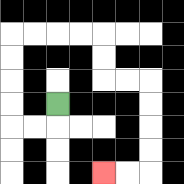{'start': '[2, 4]', 'end': '[4, 7]', 'path_directions': 'D,L,L,U,U,U,U,R,R,R,R,D,D,R,R,D,D,D,D,L,L', 'path_coordinates': '[[2, 4], [2, 5], [1, 5], [0, 5], [0, 4], [0, 3], [0, 2], [0, 1], [1, 1], [2, 1], [3, 1], [4, 1], [4, 2], [4, 3], [5, 3], [6, 3], [6, 4], [6, 5], [6, 6], [6, 7], [5, 7], [4, 7]]'}